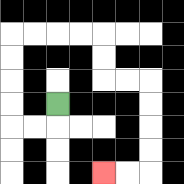{'start': '[2, 4]', 'end': '[4, 7]', 'path_directions': 'D,L,L,U,U,U,U,R,R,R,R,D,D,R,R,D,D,D,D,L,L', 'path_coordinates': '[[2, 4], [2, 5], [1, 5], [0, 5], [0, 4], [0, 3], [0, 2], [0, 1], [1, 1], [2, 1], [3, 1], [4, 1], [4, 2], [4, 3], [5, 3], [6, 3], [6, 4], [6, 5], [6, 6], [6, 7], [5, 7], [4, 7]]'}